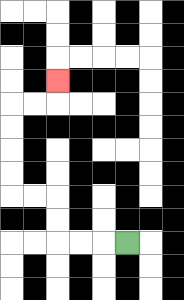{'start': '[5, 10]', 'end': '[2, 3]', 'path_directions': 'L,L,L,U,U,L,L,U,U,U,U,R,R,U', 'path_coordinates': '[[5, 10], [4, 10], [3, 10], [2, 10], [2, 9], [2, 8], [1, 8], [0, 8], [0, 7], [0, 6], [0, 5], [0, 4], [1, 4], [2, 4], [2, 3]]'}